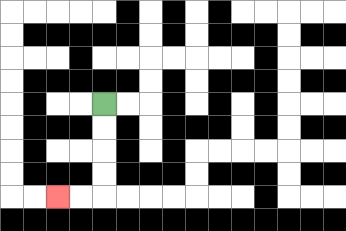{'start': '[4, 4]', 'end': '[2, 8]', 'path_directions': 'D,D,D,D,L,L', 'path_coordinates': '[[4, 4], [4, 5], [4, 6], [4, 7], [4, 8], [3, 8], [2, 8]]'}